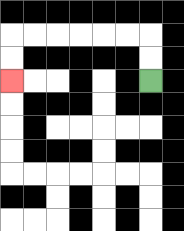{'start': '[6, 3]', 'end': '[0, 3]', 'path_directions': 'U,U,L,L,L,L,L,L,D,D', 'path_coordinates': '[[6, 3], [6, 2], [6, 1], [5, 1], [4, 1], [3, 1], [2, 1], [1, 1], [0, 1], [0, 2], [0, 3]]'}